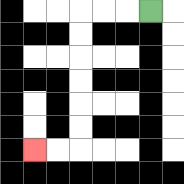{'start': '[6, 0]', 'end': '[1, 6]', 'path_directions': 'L,L,L,D,D,D,D,D,D,L,L', 'path_coordinates': '[[6, 0], [5, 0], [4, 0], [3, 0], [3, 1], [3, 2], [3, 3], [3, 4], [3, 5], [3, 6], [2, 6], [1, 6]]'}